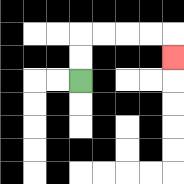{'start': '[3, 3]', 'end': '[7, 2]', 'path_directions': 'U,U,R,R,R,R,D', 'path_coordinates': '[[3, 3], [3, 2], [3, 1], [4, 1], [5, 1], [6, 1], [7, 1], [7, 2]]'}